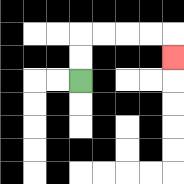{'start': '[3, 3]', 'end': '[7, 2]', 'path_directions': 'U,U,R,R,R,R,D', 'path_coordinates': '[[3, 3], [3, 2], [3, 1], [4, 1], [5, 1], [6, 1], [7, 1], [7, 2]]'}